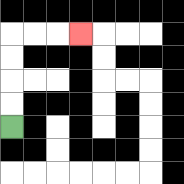{'start': '[0, 5]', 'end': '[3, 1]', 'path_directions': 'U,U,U,U,R,R,R', 'path_coordinates': '[[0, 5], [0, 4], [0, 3], [0, 2], [0, 1], [1, 1], [2, 1], [3, 1]]'}